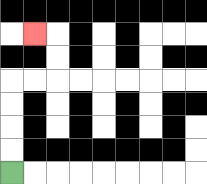{'start': '[0, 7]', 'end': '[1, 1]', 'path_directions': 'U,U,U,U,R,R,U,U,L', 'path_coordinates': '[[0, 7], [0, 6], [0, 5], [0, 4], [0, 3], [1, 3], [2, 3], [2, 2], [2, 1], [1, 1]]'}